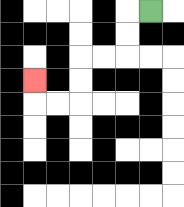{'start': '[6, 0]', 'end': '[1, 3]', 'path_directions': 'L,D,D,L,L,D,D,L,L,U', 'path_coordinates': '[[6, 0], [5, 0], [5, 1], [5, 2], [4, 2], [3, 2], [3, 3], [3, 4], [2, 4], [1, 4], [1, 3]]'}